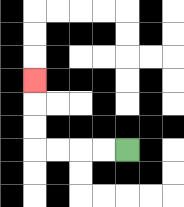{'start': '[5, 6]', 'end': '[1, 3]', 'path_directions': 'L,L,L,L,U,U,U', 'path_coordinates': '[[5, 6], [4, 6], [3, 6], [2, 6], [1, 6], [1, 5], [1, 4], [1, 3]]'}